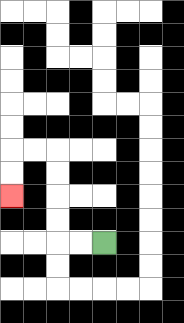{'start': '[4, 10]', 'end': '[0, 8]', 'path_directions': 'L,L,U,U,U,U,L,L,D,D', 'path_coordinates': '[[4, 10], [3, 10], [2, 10], [2, 9], [2, 8], [2, 7], [2, 6], [1, 6], [0, 6], [0, 7], [0, 8]]'}